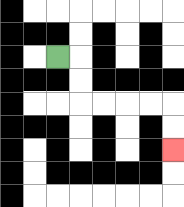{'start': '[2, 2]', 'end': '[7, 6]', 'path_directions': 'R,D,D,R,R,R,R,D,D', 'path_coordinates': '[[2, 2], [3, 2], [3, 3], [3, 4], [4, 4], [5, 4], [6, 4], [7, 4], [7, 5], [7, 6]]'}